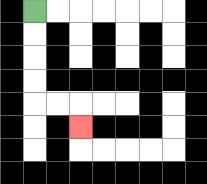{'start': '[1, 0]', 'end': '[3, 5]', 'path_directions': 'D,D,D,D,R,R,D', 'path_coordinates': '[[1, 0], [1, 1], [1, 2], [1, 3], [1, 4], [2, 4], [3, 4], [3, 5]]'}